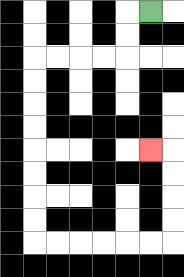{'start': '[6, 0]', 'end': '[6, 6]', 'path_directions': 'L,D,D,L,L,L,L,D,D,D,D,D,D,D,D,R,R,R,R,R,R,U,U,U,U,L', 'path_coordinates': '[[6, 0], [5, 0], [5, 1], [5, 2], [4, 2], [3, 2], [2, 2], [1, 2], [1, 3], [1, 4], [1, 5], [1, 6], [1, 7], [1, 8], [1, 9], [1, 10], [2, 10], [3, 10], [4, 10], [5, 10], [6, 10], [7, 10], [7, 9], [7, 8], [7, 7], [7, 6], [6, 6]]'}